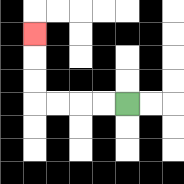{'start': '[5, 4]', 'end': '[1, 1]', 'path_directions': 'L,L,L,L,U,U,U', 'path_coordinates': '[[5, 4], [4, 4], [3, 4], [2, 4], [1, 4], [1, 3], [1, 2], [1, 1]]'}